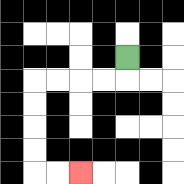{'start': '[5, 2]', 'end': '[3, 7]', 'path_directions': 'D,L,L,L,L,D,D,D,D,R,R', 'path_coordinates': '[[5, 2], [5, 3], [4, 3], [3, 3], [2, 3], [1, 3], [1, 4], [1, 5], [1, 6], [1, 7], [2, 7], [3, 7]]'}